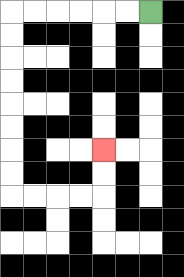{'start': '[6, 0]', 'end': '[4, 6]', 'path_directions': 'L,L,L,L,L,L,D,D,D,D,D,D,D,D,R,R,R,R,U,U', 'path_coordinates': '[[6, 0], [5, 0], [4, 0], [3, 0], [2, 0], [1, 0], [0, 0], [0, 1], [0, 2], [0, 3], [0, 4], [0, 5], [0, 6], [0, 7], [0, 8], [1, 8], [2, 8], [3, 8], [4, 8], [4, 7], [4, 6]]'}